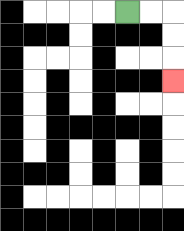{'start': '[5, 0]', 'end': '[7, 3]', 'path_directions': 'R,R,D,D,D', 'path_coordinates': '[[5, 0], [6, 0], [7, 0], [7, 1], [7, 2], [7, 3]]'}